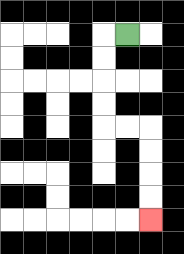{'start': '[5, 1]', 'end': '[6, 9]', 'path_directions': 'L,D,D,D,D,R,R,D,D,D,D', 'path_coordinates': '[[5, 1], [4, 1], [4, 2], [4, 3], [4, 4], [4, 5], [5, 5], [6, 5], [6, 6], [6, 7], [6, 8], [6, 9]]'}